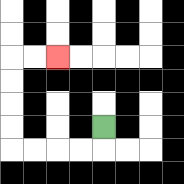{'start': '[4, 5]', 'end': '[2, 2]', 'path_directions': 'D,L,L,L,L,U,U,U,U,R,R', 'path_coordinates': '[[4, 5], [4, 6], [3, 6], [2, 6], [1, 6], [0, 6], [0, 5], [0, 4], [0, 3], [0, 2], [1, 2], [2, 2]]'}